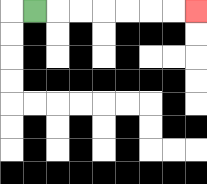{'start': '[1, 0]', 'end': '[8, 0]', 'path_directions': 'R,R,R,R,R,R,R', 'path_coordinates': '[[1, 0], [2, 0], [3, 0], [4, 0], [5, 0], [6, 0], [7, 0], [8, 0]]'}